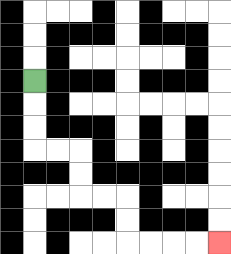{'start': '[1, 3]', 'end': '[9, 10]', 'path_directions': 'D,D,D,R,R,D,D,R,R,D,D,R,R,R,R', 'path_coordinates': '[[1, 3], [1, 4], [1, 5], [1, 6], [2, 6], [3, 6], [3, 7], [3, 8], [4, 8], [5, 8], [5, 9], [5, 10], [6, 10], [7, 10], [8, 10], [9, 10]]'}